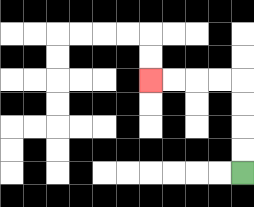{'start': '[10, 7]', 'end': '[6, 3]', 'path_directions': 'U,U,U,U,L,L,L,L', 'path_coordinates': '[[10, 7], [10, 6], [10, 5], [10, 4], [10, 3], [9, 3], [8, 3], [7, 3], [6, 3]]'}